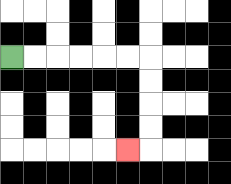{'start': '[0, 2]', 'end': '[5, 6]', 'path_directions': 'R,R,R,R,R,R,D,D,D,D,L', 'path_coordinates': '[[0, 2], [1, 2], [2, 2], [3, 2], [4, 2], [5, 2], [6, 2], [6, 3], [6, 4], [6, 5], [6, 6], [5, 6]]'}